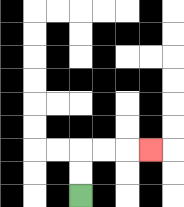{'start': '[3, 8]', 'end': '[6, 6]', 'path_directions': 'U,U,R,R,R', 'path_coordinates': '[[3, 8], [3, 7], [3, 6], [4, 6], [5, 6], [6, 6]]'}